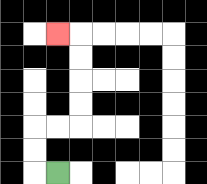{'start': '[2, 7]', 'end': '[2, 1]', 'path_directions': 'L,U,U,R,R,U,U,U,U,L', 'path_coordinates': '[[2, 7], [1, 7], [1, 6], [1, 5], [2, 5], [3, 5], [3, 4], [3, 3], [3, 2], [3, 1], [2, 1]]'}